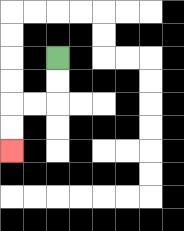{'start': '[2, 2]', 'end': '[0, 6]', 'path_directions': 'D,D,L,L,D,D', 'path_coordinates': '[[2, 2], [2, 3], [2, 4], [1, 4], [0, 4], [0, 5], [0, 6]]'}